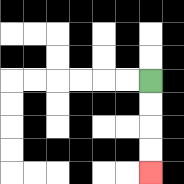{'start': '[6, 3]', 'end': '[6, 7]', 'path_directions': 'D,D,D,D', 'path_coordinates': '[[6, 3], [6, 4], [6, 5], [6, 6], [6, 7]]'}